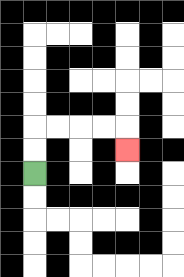{'start': '[1, 7]', 'end': '[5, 6]', 'path_directions': 'U,U,R,R,R,R,D', 'path_coordinates': '[[1, 7], [1, 6], [1, 5], [2, 5], [3, 5], [4, 5], [5, 5], [5, 6]]'}